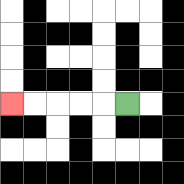{'start': '[5, 4]', 'end': '[0, 4]', 'path_directions': 'L,L,L,L,L', 'path_coordinates': '[[5, 4], [4, 4], [3, 4], [2, 4], [1, 4], [0, 4]]'}